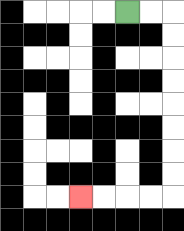{'start': '[5, 0]', 'end': '[3, 8]', 'path_directions': 'R,R,D,D,D,D,D,D,D,D,L,L,L,L', 'path_coordinates': '[[5, 0], [6, 0], [7, 0], [7, 1], [7, 2], [7, 3], [7, 4], [7, 5], [7, 6], [7, 7], [7, 8], [6, 8], [5, 8], [4, 8], [3, 8]]'}